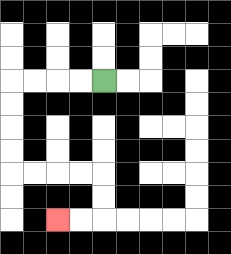{'start': '[4, 3]', 'end': '[2, 9]', 'path_directions': 'L,L,L,L,D,D,D,D,R,R,R,R,D,D,L,L', 'path_coordinates': '[[4, 3], [3, 3], [2, 3], [1, 3], [0, 3], [0, 4], [0, 5], [0, 6], [0, 7], [1, 7], [2, 7], [3, 7], [4, 7], [4, 8], [4, 9], [3, 9], [2, 9]]'}